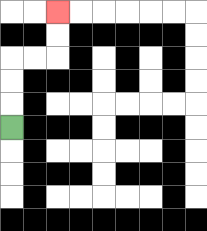{'start': '[0, 5]', 'end': '[2, 0]', 'path_directions': 'U,U,U,R,R,U,U', 'path_coordinates': '[[0, 5], [0, 4], [0, 3], [0, 2], [1, 2], [2, 2], [2, 1], [2, 0]]'}